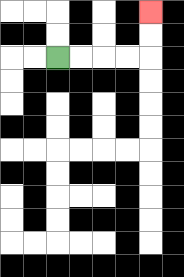{'start': '[2, 2]', 'end': '[6, 0]', 'path_directions': 'R,R,R,R,U,U', 'path_coordinates': '[[2, 2], [3, 2], [4, 2], [5, 2], [6, 2], [6, 1], [6, 0]]'}